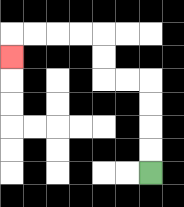{'start': '[6, 7]', 'end': '[0, 2]', 'path_directions': 'U,U,U,U,L,L,U,U,L,L,L,L,D', 'path_coordinates': '[[6, 7], [6, 6], [6, 5], [6, 4], [6, 3], [5, 3], [4, 3], [4, 2], [4, 1], [3, 1], [2, 1], [1, 1], [0, 1], [0, 2]]'}